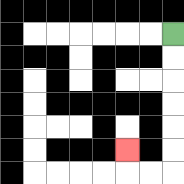{'start': '[7, 1]', 'end': '[5, 6]', 'path_directions': 'D,D,D,D,D,D,L,L,U', 'path_coordinates': '[[7, 1], [7, 2], [7, 3], [7, 4], [7, 5], [7, 6], [7, 7], [6, 7], [5, 7], [5, 6]]'}